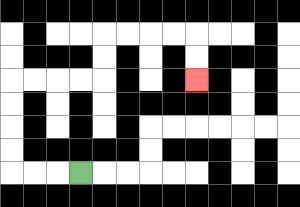{'start': '[3, 7]', 'end': '[8, 3]', 'path_directions': 'L,L,L,U,U,U,U,R,R,R,R,U,U,R,R,R,R,D,D', 'path_coordinates': '[[3, 7], [2, 7], [1, 7], [0, 7], [0, 6], [0, 5], [0, 4], [0, 3], [1, 3], [2, 3], [3, 3], [4, 3], [4, 2], [4, 1], [5, 1], [6, 1], [7, 1], [8, 1], [8, 2], [8, 3]]'}